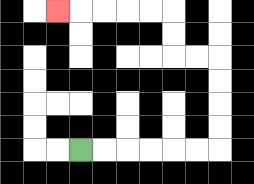{'start': '[3, 6]', 'end': '[2, 0]', 'path_directions': 'R,R,R,R,R,R,U,U,U,U,L,L,U,U,L,L,L,L,L', 'path_coordinates': '[[3, 6], [4, 6], [5, 6], [6, 6], [7, 6], [8, 6], [9, 6], [9, 5], [9, 4], [9, 3], [9, 2], [8, 2], [7, 2], [7, 1], [7, 0], [6, 0], [5, 0], [4, 0], [3, 0], [2, 0]]'}